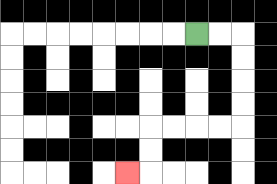{'start': '[8, 1]', 'end': '[5, 7]', 'path_directions': 'R,R,D,D,D,D,L,L,L,L,D,D,L', 'path_coordinates': '[[8, 1], [9, 1], [10, 1], [10, 2], [10, 3], [10, 4], [10, 5], [9, 5], [8, 5], [7, 5], [6, 5], [6, 6], [6, 7], [5, 7]]'}